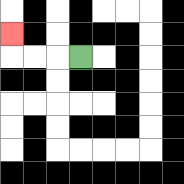{'start': '[3, 2]', 'end': '[0, 1]', 'path_directions': 'L,L,L,U', 'path_coordinates': '[[3, 2], [2, 2], [1, 2], [0, 2], [0, 1]]'}